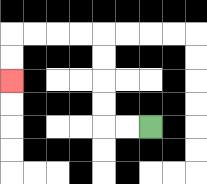{'start': '[6, 5]', 'end': '[0, 3]', 'path_directions': 'L,L,U,U,U,U,L,L,L,L,D,D', 'path_coordinates': '[[6, 5], [5, 5], [4, 5], [4, 4], [4, 3], [4, 2], [4, 1], [3, 1], [2, 1], [1, 1], [0, 1], [0, 2], [0, 3]]'}